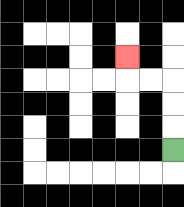{'start': '[7, 6]', 'end': '[5, 2]', 'path_directions': 'U,U,U,L,L,U', 'path_coordinates': '[[7, 6], [7, 5], [7, 4], [7, 3], [6, 3], [5, 3], [5, 2]]'}